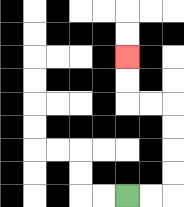{'start': '[5, 8]', 'end': '[5, 2]', 'path_directions': 'R,R,U,U,U,U,L,L,U,U', 'path_coordinates': '[[5, 8], [6, 8], [7, 8], [7, 7], [7, 6], [7, 5], [7, 4], [6, 4], [5, 4], [5, 3], [5, 2]]'}